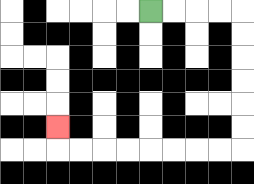{'start': '[6, 0]', 'end': '[2, 5]', 'path_directions': 'R,R,R,R,D,D,D,D,D,D,L,L,L,L,L,L,L,L,U', 'path_coordinates': '[[6, 0], [7, 0], [8, 0], [9, 0], [10, 0], [10, 1], [10, 2], [10, 3], [10, 4], [10, 5], [10, 6], [9, 6], [8, 6], [7, 6], [6, 6], [5, 6], [4, 6], [3, 6], [2, 6], [2, 5]]'}